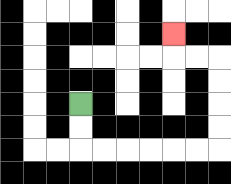{'start': '[3, 4]', 'end': '[7, 1]', 'path_directions': 'D,D,R,R,R,R,R,R,U,U,U,U,L,L,U', 'path_coordinates': '[[3, 4], [3, 5], [3, 6], [4, 6], [5, 6], [6, 6], [7, 6], [8, 6], [9, 6], [9, 5], [9, 4], [9, 3], [9, 2], [8, 2], [7, 2], [7, 1]]'}